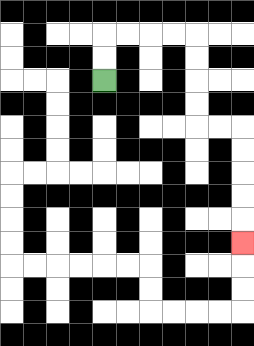{'start': '[4, 3]', 'end': '[10, 10]', 'path_directions': 'U,U,R,R,R,R,D,D,D,D,R,R,D,D,D,D,D', 'path_coordinates': '[[4, 3], [4, 2], [4, 1], [5, 1], [6, 1], [7, 1], [8, 1], [8, 2], [8, 3], [8, 4], [8, 5], [9, 5], [10, 5], [10, 6], [10, 7], [10, 8], [10, 9], [10, 10]]'}